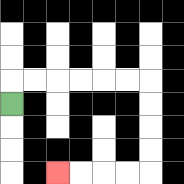{'start': '[0, 4]', 'end': '[2, 7]', 'path_directions': 'U,R,R,R,R,R,R,D,D,D,D,L,L,L,L', 'path_coordinates': '[[0, 4], [0, 3], [1, 3], [2, 3], [3, 3], [4, 3], [5, 3], [6, 3], [6, 4], [6, 5], [6, 6], [6, 7], [5, 7], [4, 7], [3, 7], [2, 7]]'}